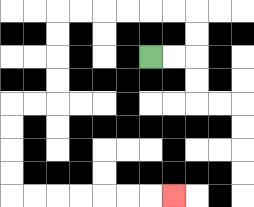{'start': '[6, 2]', 'end': '[7, 8]', 'path_directions': 'R,R,U,U,L,L,L,L,L,L,D,D,D,D,L,L,D,D,D,D,R,R,R,R,R,R,R', 'path_coordinates': '[[6, 2], [7, 2], [8, 2], [8, 1], [8, 0], [7, 0], [6, 0], [5, 0], [4, 0], [3, 0], [2, 0], [2, 1], [2, 2], [2, 3], [2, 4], [1, 4], [0, 4], [0, 5], [0, 6], [0, 7], [0, 8], [1, 8], [2, 8], [3, 8], [4, 8], [5, 8], [6, 8], [7, 8]]'}